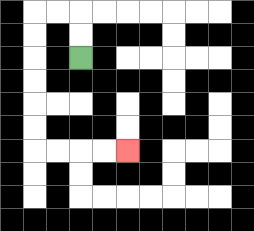{'start': '[3, 2]', 'end': '[5, 6]', 'path_directions': 'U,U,L,L,D,D,D,D,D,D,R,R,R,R', 'path_coordinates': '[[3, 2], [3, 1], [3, 0], [2, 0], [1, 0], [1, 1], [1, 2], [1, 3], [1, 4], [1, 5], [1, 6], [2, 6], [3, 6], [4, 6], [5, 6]]'}